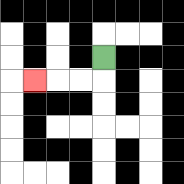{'start': '[4, 2]', 'end': '[1, 3]', 'path_directions': 'D,L,L,L', 'path_coordinates': '[[4, 2], [4, 3], [3, 3], [2, 3], [1, 3]]'}